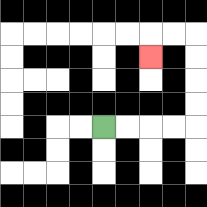{'start': '[4, 5]', 'end': '[6, 2]', 'path_directions': 'R,R,R,R,U,U,U,U,L,L,D', 'path_coordinates': '[[4, 5], [5, 5], [6, 5], [7, 5], [8, 5], [8, 4], [8, 3], [8, 2], [8, 1], [7, 1], [6, 1], [6, 2]]'}